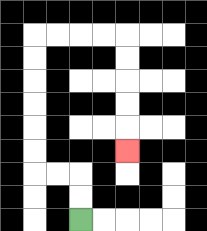{'start': '[3, 9]', 'end': '[5, 6]', 'path_directions': 'U,U,L,L,U,U,U,U,U,U,R,R,R,R,D,D,D,D,D', 'path_coordinates': '[[3, 9], [3, 8], [3, 7], [2, 7], [1, 7], [1, 6], [1, 5], [1, 4], [1, 3], [1, 2], [1, 1], [2, 1], [3, 1], [4, 1], [5, 1], [5, 2], [5, 3], [5, 4], [5, 5], [5, 6]]'}